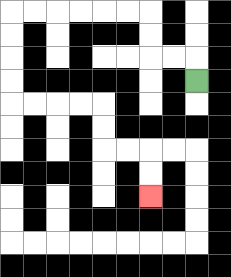{'start': '[8, 3]', 'end': '[6, 8]', 'path_directions': 'U,L,L,U,U,L,L,L,L,L,L,D,D,D,D,R,R,R,R,D,D,R,R,D,D', 'path_coordinates': '[[8, 3], [8, 2], [7, 2], [6, 2], [6, 1], [6, 0], [5, 0], [4, 0], [3, 0], [2, 0], [1, 0], [0, 0], [0, 1], [0, 2], [0, 3], [0, 4], [1, 4], [2, 4], [3, 4], [4, 4], [4, 5], [4, 6], [5, 6], [6, 6], [6, 7], [6, 8]]'}